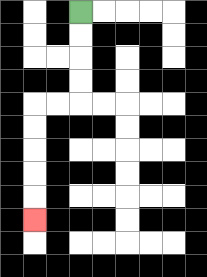{'start': '[3, 0]', 'end': '[1, 9]', 'path_directions': 'D,D,D,D,L,L,D,D,D,D,D', 'path_coordinates': '[[3, 0], [3, 1], [3, 2], [3, 3], [3, 4], [2, 4], [1, 4], [1, 5], [1, 6], [1, 7], [1, 8], [1, 9]]'}